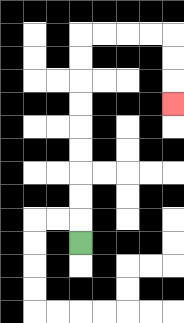{'start': '[3, 10]', 'end': '[7, 4]', 'path_directions': 'U,U,U,U,U,U,U,U,U,R,R,R,R,D,D,D', 'path_coordinates': '[[3, 10], [3, 9], [3, 8], [3, 7], [3, 6], [3, 5], [3, 4], [3, 3], [3, 2], [3, 1], [4, 1], [5, 1], [6, 1], [7, 1], [7, 2], [7, 3], [7, 4]]'}